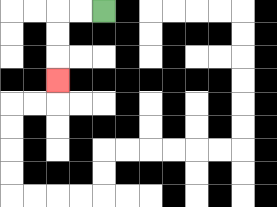{'start': '[4, 0]', 'end': '[2, 3]', 'path_directions': 'L,L,D,D,D', 'path_coordinates': '[[4, 0], [3, 0], [2, 0], [2, 1], [2, 2], [2, 3]]'}